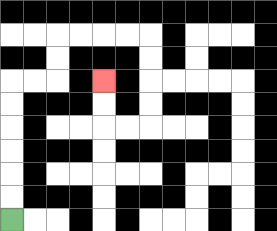{'start': '[0, 9]', 'end': '[4, 3]', 'path_directions': 'U,U,U,U,U,U,R,R,U,U,R,R,R,R,D,D,D,D,L,L,U,U', 'path_coordinates': '[[0, 9], [0, 8], [0, 7], [0, 6], [0, 5], [0, 4], [0, 3], [1, 3], [2, 3], [2, 2], [2, 1], [3, 1], [4, 1], [5, 1], [6, 1], [6, 2], [6, 3], [6, 4], [6, 5], [5, 5], [4, 5], [4, 4], [4, 3]]'}